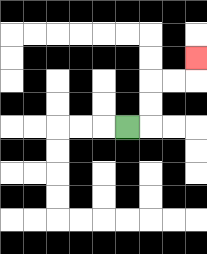{'start': '[5, 5]', 'end': '[8, 2]', 'path_directions': 'R,U,U,R,R,U', 'path_coordinates': '[[5, 5], [6, 5], [6, 4], [6, 3], [7, 3], [8, 3], [8, 2]]'}